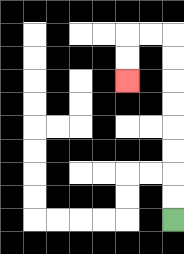{'start': '[7, 9]', 'end': '[5, 3]', 'path_directions': 'U,U,U,U,U,U,U,U,L,L,D,D', 'path_coordinates': '[[7, 9], [7, 8], [7, 7], [7, 6], [7, 5], [7, 4], [7, 3], [7, 2], [7, 1], [6, 1], [5, 1], [5, 2], [5, 3]]'}